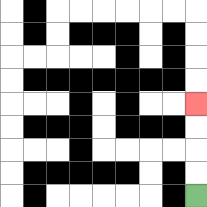{'start': '[8, 8]', 'end': '[8, 4]', 'path_directions': 'U,U,U,U', 'path_coordinates': '[[8, 8], [8, 7], [8, 6], [8, 5], [8, 4]]'}